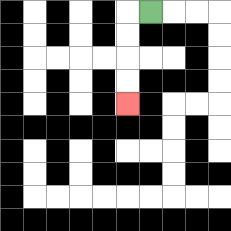{'start': '[6, 0]', 'end': '[5, 4]', 'path_directions': 'L,D,D,D,D', 'path_coordinates': '[[6, 0], [5, 0], [5, 1], [5, 2], [5, 3], [5, 4]]'}